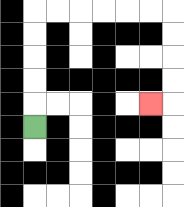{'start': '[1, 5]', 'end': '[6, 4]', 'path_directions': 'U,U,U,U,U,R,R,R,R,R,R,D,D,D,D,L', 'path_coordinates': '[[1, 5], [1, 4], [1, 3], [1, 2], [1, 1], [1, 0], [2, 0], [3, 0], [4, 0], [5, 0], [6, 0], [7, 0], [7, 1], [7, 2], [7, 3], [7, 4], [6, 4]]'}